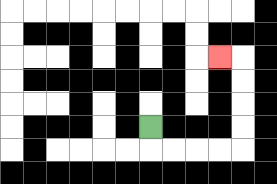{'start': '[6, 5]', 'end': '[9, 2]', 'path_directions': 'D,R,R,R,R,U,U,U,U,L', 'path_coordinates': '[[6, 5], [6, 6], [7, 6], [8, 6], [9, 6], [10, 6], [10, 5], [10, 4], [10, 3], [10, 2], [9, 2]]'}